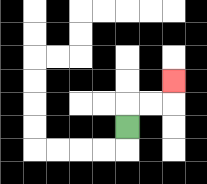{'start': '[5, 5]', 'end': '[7, 3]', 'path_directions': 'U,R,R,U', 'path_coordinates': '[[5, 5], [5, 4], [6, 4], [7, 4], [7, 3]]'}